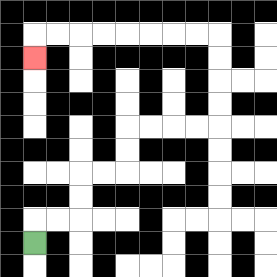{'start': '[1, 10]', 'end': '[1, 2]', 'path_directions': 'U,R,R,U,U,R,R,U,U,R,R,R,R,U,U,U,U,L,L,L,L,L,L,L,L,D', 'path_coordinates': '[[1, 10], [1, 9], [2, 9], [3, 9], [3, 8], [3, 7], [4, 7], [5, 7], [5, 6], [5, 5], [6, 5], [7, 5], [8, 5], [9, 5], [9, 4], [9, 3], [9, 2], [9, 1], [8, 1], [7, 1], [6, 1], [5, 1], [4, 1], [3, 1], [2, 1], [1, 1], [1, 2]]'}